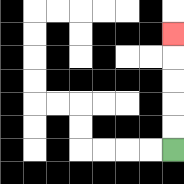{'start': '[7, 6]', 'end': '[7, 1]', 'path_directions': 'U,U,U,U,U', 'path_coordinates': '[[7, 6], [7, 5], [7, 4], [7, 3], [7, 2], [7, 1]]'}